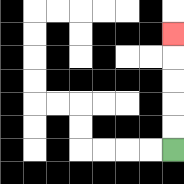{'start': '[7, 6]', 'end': '[7, 1]', 'path_directions': 'U,U,U,U,U', 'path_coordinates': '[[7, 6], [7, 5], [7, 4], [7, 3], [7, 2], [7, 1]]'}